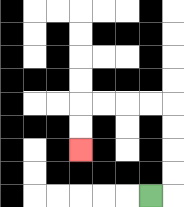{'start': '[6, 8]', 'end': '[3, 6]', 'path_directions': 'R,U,U,U,U,L,L,L,L,D,D', 'path_coordinates': '[[6, 8], [7, 8], [7, 7], [7, 6], [7, 5], [7, 4], [6, 4], [5, 4], [4, 4], [3, 4], [3, 5], [3, 6]]'}